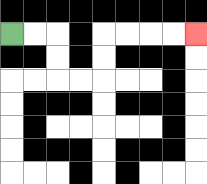{'start': '[0, 1]', 'end': '[8, 1]', 'path_directions': 'R,R,D,D,R,R,U,U,R,R,R,R', 'path_coordinates': '[[0, 1], [1, 1], [2, 1], [2, 2], [2, 3], [3, 3], [4, 3], [4, 2], [4, 1], [5, 1], [6, 1], [7, 1], [8, 1]]'}